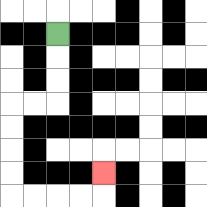{'start': '[2, 1]', 'end': '[4, 7]', 'path_directions': 'D,D,D,L,L,D,D,D,D,R,R,R,R,U', 'path_coordinates': '[[2, 1], [2, 2], [2, 3], [2, 4], [1, 4], [0, 4], [0, 5], [0, 6], [0, 7], [0, 8], [1, 8], [2, 8], [3, 8], [4, 8], [4, 7]]'}